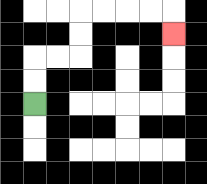{'start': '[1, 4]', 'end': '[7, 1]', 'path_directions': 'U,U,R,R,U,U,R,R,R,R,D', 'path_coordinates': '[[1, 4], [1, 3], [1, 2], [2, 2], [3, 2], [3, 1], [3, 0], [4, 0], [5, 0], [6, 0], [7, 0], [7, 1]]'}